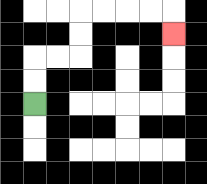{'start': '[1, 4]', 'end': '[7, 1]', 'path_directions': 'U,U,R,R,U,U,R,R,R,R,D', 'path_coordinates': '[[1, 4], [1, 3], [1, 2], [2, 2], [3, 2], [3, 1], [3, 0], [4, 0], [5, 0], [6, 0], [7, 0], [7, 1]]'}